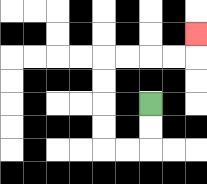{'start': '[6, 4]', 'end': '[8, 1]', 'path_directions': 'D,D,L,L,U,U,U,U,R,R,R,R,U', 'path_coordinates': '[[6, 4], [6, 5], [6, 6], [5, 6], [4, 6], [4, 5], [4, 4], [4, 3], [4, 2], [5, 2], [6, 2], [7, 2], [8, 2], [8, 1]]'}